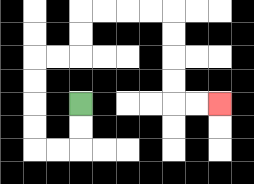{'start': '[3, 4]', 'end': '[9, 4]', 'path_directions': 'D,D,L,L,U,U,U,U,R,R,U,U,R,R,R,R,D,D,D,D,R,R', 'path_coordinates': '[[3, 4], [3, 5], [3, 6], [2, 6], [1, 6], [1, 5], [1, 4], [1, 3], [1, 2], [2, 2], [3, 2], [3, 1], [3, 0], [4, 0], [5, 0], [6, 0], [7, 0], [7, 1], [7, 2], [7, 3], [7, 4], [8, 4], [9, 4]]'}